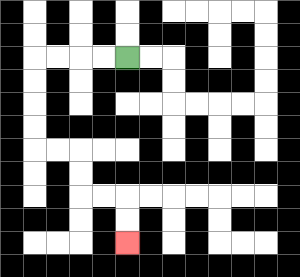{'start': '[5, 2]', 'end': '[5, 10]', 'path_directions': 'L,L,L,L,D,D,D,D,R,R,D,D,R,R,D,D', 'path_coordinates': '[[5, 2], [4, 2], [3, 2], [2, 2], [1, 2], [1, 3], [1, 4], [1, 5], [1, 6], [2, 6], [3, 6], [3, 7], [3, 8], [4, 8], [5, 8], [5, 9], [5, 10]]'}